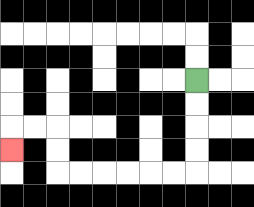{'start': '[8, 3]', 'end': '[0, 6]', 'path_directions': 'D,D,D,D,L,L,L,L,L,L,U,U,L,L,D', 'path_coordinates': '[[8, 3], [8, 4], [8, 5], [8, 6], [8, 7], [7, 7], [6, 7], [5, 7], [4, 7], [3, 7], [2, 7], [2, 6], [2, 5], [1, 5], [0, 5], [0, 6]]'}